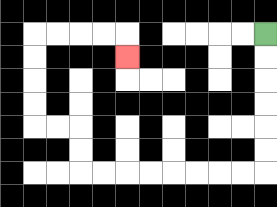{'start': '[11, 1]', 'end': '[5, 2]', 'path_directions': 'D,D,D,D,D,D,L,L,L,L,L,L,L,L,U,U,L,L,U,U,U,U,R,R,R,R,D', 'path_coordinates': '[[11, 1], [11, 2], [11, 3], [11, 4], [11, 5], [11, 6], [11, 7], [10, 7], [9, 7], [8, 7], [7, 7], [6, 7], [5, 7], [4, 7], [3, 7], [3, 6], [3, 5], [2, 5], [1, 5], [1, 4], [1, 3], [1, 2], [1, 1], [2, 1], [3, 1], [4, 1], [5, 1], [5, 2]]'}